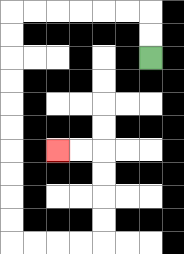{'start': '[6, 2]', 'end': '[2, 6]', 'path_directions': 'U,U,L,L,L,L,L,L,D,D,D,D,D,D,D,D,D,D,R,R,R,R,U,U,U,U,L,L', 'path_coordinates': '[[6, 2], [6, 1], [6, 0], [5, 0], [4, 0], [3, 0], [2, 0], [1, 0], [0, 0], [0, 1], [0, 2], [0, 3], [0, 4], [0, 5], [0, 6], [0, 7], [0, 8], [0, 9], [0, 10], [1, 10], [2, 10], [3, 10], [4, 10], [4, 9], [4, 8], [4, 7], [4, 6], [3, 6], [2, 6]]'}